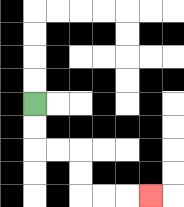{'start': '[1, 4]', 'end': '[6, 8]', 'path_directions': 'D,D,R,R,D,D,R,R,R', 'path_coordinates': '[[1, 4], [1, 5], [1, 6], [2, 6], [3, 6], [3, 7], [3, 8], [4, 8], [5, 8], [6, 8]]'}